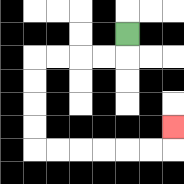{'start': '[5, 1]', 'end': '[7, 5]', 'path_directions': 'D,L,L,L,L,D,D,D,D,R,R,R,R,R,R,U', 'path_coordinates': '[[5, 1], [5, 2], [4, 2], [3, 2], [2, 2], [1, 2], [1, 3], [1, 4], [1, 5], [1, 6], [2, 6], [3, 6], [4, 6], [5, 6], [6, 6], [7, 6], [7, 5]]'}